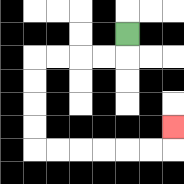{'start': '[5, 1]', 'end': '[7, 5]', 'path_directions': 'D,L,L,L,L,D,D,D,D,R,R,R,R,R,R,U', 'path_coordinates': '[[5, 1], [5, 2], [4, 2], [3, 2], [2, 2], [1, 2], [1, 3], [1, 4], [1, 5], [1, 6], [2, 6], [3, 6], [4, 6], [5, 6], [6, 6], [7, 6], [7, 5]]'}